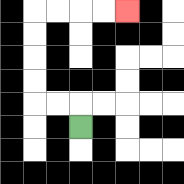{'start': '[3, 5]', 'end': '[5, 0]', 'path_directions': 'U,L,L,U,U,U,U,R,R,R,R', 'path_coordinates': '[[3, 5], [3, 4], [2, 4], [1, 4], [1, 3], [1, 2], [1, 1], [1, 0], [2, 0], [3, 0], [4, 0], [5, 0]]'}